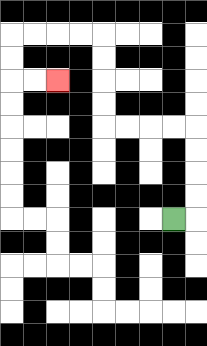{'start': '[7, 9]', 'end': '[2, 3]', 'path_directions': 'R,U,U,U,U,L,L,L,L,U,U,U,U,L,L,L,L,D,D,R,R', 'path_coordinates': '[[7, 9], [8, 9], [8, 8], [8, 7], [8, 6], [8, 5], [7, 5], [6, 5], [5, 5], [4, 5], [4, 4], [4, 3], [4, 2], [4, 1], [3, 1], [2, 1], [1, 1], [0, 1], [0, 2], [0, 3], [1, 3], [2, 3]]'}